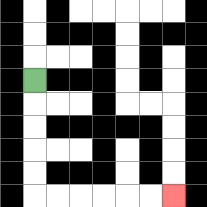{'start': '[1, 3]', 'end': '[7, 8]', 'path_directions': 'D,D,D,D,D,R,R,R,R,R,R', 'path_coordinates': '[[1, 3], [1, 4], [1, 5], [1, 6], [1, 7], [1, 8], [2, 8], [3, 8], [4, 8], [5, 8], [6, 8], [7, 8]]'}